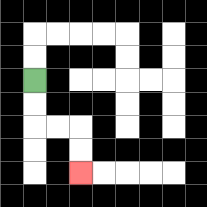{'start': '[1, 3]', 'end': '[3, 7]', 'path_directions': 'D,D,R,R,D,D', 'path_coordinates': '[[1, 3], [1, 4], [1, 5], [2, 5], [3, 5], [3, 6], [3, 7]]'}